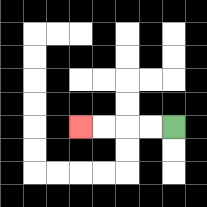{'start': '[7, 5]', 'end': '[3, 5]', 'path_directions': 'L,L,L,L', 'path_coordinates': '[[7, 5], [6, 5], [5, 5], [4, 5], [3, 5]]'}